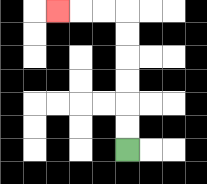{'start': '[5, 6]', 'end': '[2, 0]', 'path_directions': 'U,U,U,U,U,U,L,L,L', 'path_coordinates': '[[5, 6], [5, 5], [5, 4], [5, 3], [5, 2], [5, 1], [5, 0], [4, 0], [3, 0], [2, 0]]'}